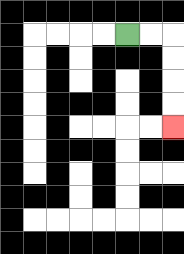{'start': '[5, 1]', 'end': '[7, 5]', 'path_directions': 'R,R,D,D,D,D', 'path_coordinates': '[[5, 1], [6, 1], [7, 1], [7, 2], [7, 3], [7, 4], [7, 5]]'}